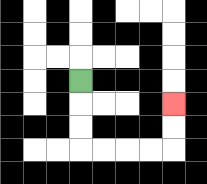{'start': '[3, 3]', 'end': '[7, 4]', 'path_directions': 'D,D,D,R,R,R,R,U,U', 'path_coordinates': '[[3, 3], [3, 4], [3, 5], [3, 6], [4, 6], [5, 6], [6, 6], [7, 6], [7, 5], [7, 4]]'}